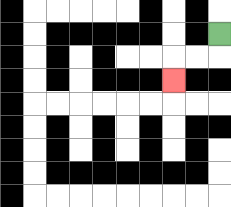{'start': '[9, 1]', 'end': '[7, 3]', 'path_directions': 'D,L,L,D', 'path_coordinates': '[[9, 1], [9, 2], [8, 2], [7, 2], [7, 3]]'}